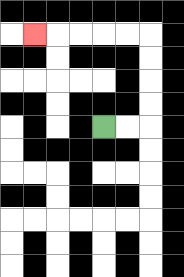{'start': '[4, 5]', 'end': '[1, 1]', 'path_directions': 'R,R,U,U,U,U,L,L,L,L,L', 'path_coordinates': '[[4, 5], [5, 5], [6, 5], [6, 4], [6, 3], [6, 2], [6, 1], [5, 1], [4, 1], [3, 1], [2, 1], [1, 1]]'}